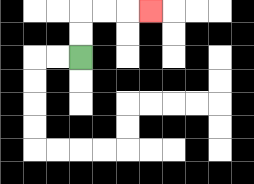{'start': '[3, 2]', 'end': '[6, 0]', 'path_directions': 'U,U,R,R,R', 'path_coordinates': '[[3, 2], [3, 1], [3, 0], [4, 0], [5, 0], [6, 0]]'}